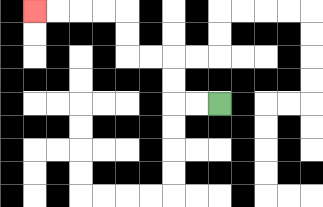{'start': '[9, 4]', 'end': '[1, 0]', 'path_directions': 'L,L,U,U,L,L,U,U,L,L,L,L', 'path_coordinates': '[[9, 4], [8, 4], [7, 4], [7, 3], [7, 2], [6, 2], [5, 2], [5, 1], [5, 0], [4, 0], [3, 0], [2, 0], [1, 0]]'}